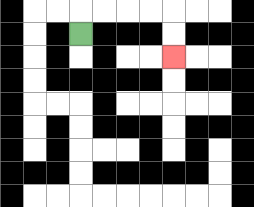{'start': '[3, 1]', 'end': '[7, 2]', 'path_directions': 'U,R,R,R,R,D,D', 'path_coordinates': '[[3, 1], [3, 0], [4, 0], [5, 0], [6, 0], [7, 0], [7, 1], [7, 2]]'}